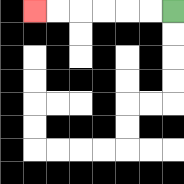{'start': '[7, 0]', 'end': '[1, 0]', 'path_directions': 'L,L,L,L,L,L', 'path_coordinates': '[[7, 0], [6, 0], [5, 0], [4, 0], [3, 0], [2, 0], [1, 0]]'}